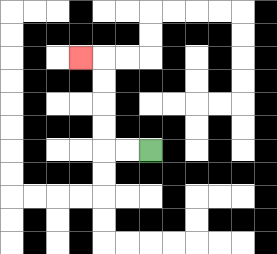{'start': '[6, 6]', 'end': '[3, 2]', 'path_directions': 'L,L,U,U,U,U,L', 'path_coordinates': '[[6, 6], [5, 6], [4, 6], [4, 5], [4, 4], [4, 3], [4, 2], [3, 2]]'}